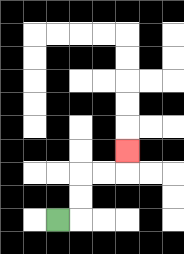{'start': '[2, 9]', 'end': '[5, 6]', 'path_directions': 'R,U,U,R,R,U', 'path_coordinates': '[[2, 9], [3, 9], [3, 8], [3, 7], [4, 7], [5, 7], [5, 6]]'}